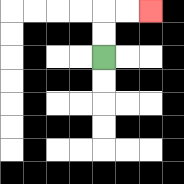{'start': '[4, 2]', 'end': '[6, 0]', 'path_directions': 'U,U,R,R', 'path_coordinates': '[[4, 2], [4, 1], [4, 0], [5, 0], [6, 0]]'}